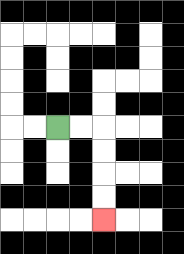{'start': '[2, 5]', 'end': '[4, 9]', 'path_directions': 'R,R,D,D,D,D', 'path_coordinates': '[[2, 5], [3, 5], [4, 5], [4, 6], [4, 7], [4, 8], [4, 9]]'}